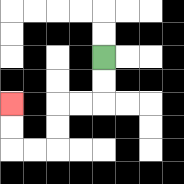{'start': '[4, 2]', 'end': '[0, 4]', 'path_directions': 'D,D,L,L,D,D,L,L,U,U', 'path_coordinates': '[[4, 2], [4, 3], [4, 4], [3, 4], [2, 4], [2, 5], [2, 6], [1, 6], [0, 6], [0, 5], [0, 4]]'}